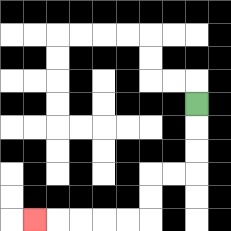{'start': '[8, 4]', 'end': '[1, 9]', 'path_directions': 'D,D,D,L,L,D,D,L,L,L,L,L', 'path_coordinates': '[[8, 4], [8, 5], [8, 6], [8, 7], [7, 7], [6, 7], [6, 8], [6, 9], [5, 9], [4, 9], [3, 9], [2, 9], [1, 9]]'}